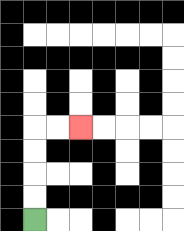{'start': '[1, 9]', 'end': '[3, 5]', 'path_directions': 'U,U,U,U,R,R', 'path_coordinates': '[[1, 9], [1, 8], [1, 7], [1, 6], [1, 5], [2, 5], [3, 5]]'}